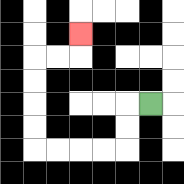{'start': '[6, 4]', 'end': '[3, 1]', 'path_directions': 'L,D,D,L,L,L,L,U,U,U,U,R,R,U', 'path_coordinates': '[[6, 4], [5, 4], [5, 5], [5, 6], [4, 6], [3, 6], [2, 6], [1, 6], [1, 5], [1, 4], [1, 3], [1, 2], [2, 2], [3, 2], [3, 1]]'}